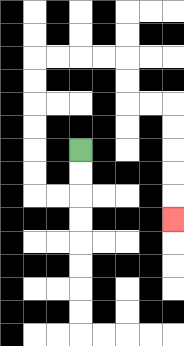{'start': '[3, 6]', 'end': '[7, 9]', 'path_directions': 'D,D,L,L,U,U,U,U,U,U,R,R,R,R,D,D,R,R,D,D,D,D,D', 'path_coordinates': '[[3, 6], [3, 7], [3, 8], [2, 8], [1, 8], [1, 7], [1, 6], [1, 5], [1, 4], [1, 3], [1, 2], [2, 2], [3, 2], [4, 2], [5, 2], [5, 3], [5, 4], [6, 4], [7, 4], [7, 5], [7, 6], [7, 7], [7, 8], [7, 9]]'}